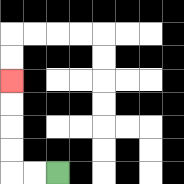{'start': '[2, 7]', 'end': '[0, 3]', 'path_directions': 'L,L,U,U,U,U', 'path_coordinates': '[[2, 7], [1, 7], [0, 7], [0, 6], [0, 5], [0, 4], [0, 3]]'}